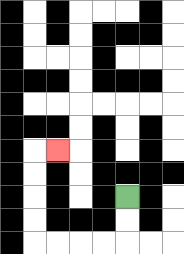{'start': '[5, 8]', 'end': '[2, 6]', 'path_directions': 'D,D,L,L,L,L,U,U,U,U,R', 'path_coordinates': '[[5, 8], [5, 9], [5, 10], [4, 10], [3, 10], [2, 10], [1, 10], [1, 9], [1, 8], [1, 7], [1, 6], [2, 6]]'}